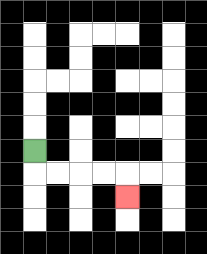{'start': '[1, 6]', 'end': '[5, 8]', 'path_directions': 'D,R,R,R,R,D', 'path_coordinates': '[[1, 6], [1, 7], [2, 7], [3, 7], [4, 7], [5, 7], [5, 8]]'}